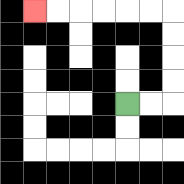{'start': '[5, 4]', 'end': '[1, 0]', 'path_directions': 'R,R,U,U,U,U,L,L,L,L,L,L', 'path_coordinates': '[[5, 4], [6, 4], [7, 4], [7, 3], [7, 2], [7, 1], [7, 0], [6, 0], [5, 0], [4, 0], [3, 0], [2, 0], [1, 0]]'}